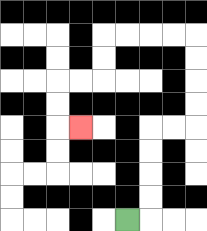{'start': '[5, 9]', 'end': '[3, 5]', 'path_directions': 'R,U,U,U,U,R,R,U,U,U,U,L,L,L,L,D,D,L,L,D,D,R', 'path_coordinates': '[[5, 9], [6, 9], [6, 8], [6, 7], [6, 6], [6, 5], [7, 5], [8, 5], [8, 4], [8, 3], [8, 2], [8, 1], [7, 1], [6, 1], [5, 1], [4, 1], [4, 2], [4, 3], [3, 3], [2, 3], [2, 4], [2, 5], [3, 5]]'}